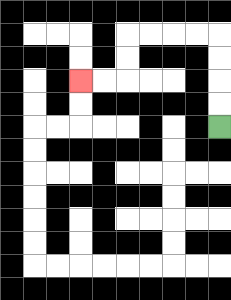{'start': '[9, 5]', 'end': '[3, 3]', 'path_directions': 'U,U,U,U,L,L,L,L,D,D,L,L', 'path_coordinates': '[[9, 5], [9, 4], [9, 3], [9, 2], [9, 1], [8, 1], [7, 1], [6, 1], [5, 1], [5, 2], [5, 3], [4, 3], [3, 3]]'}